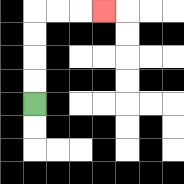{'start': '[1, 4]', 'end': '[4, 0]', 'path_directions': 'U,U,U,U,R,R,R', 'path_coordinates': '[[1, 4], [1, 3], [1, 2], [1, 1], [1, 0], [2, 0], [3, 0], [4, 0]]'}